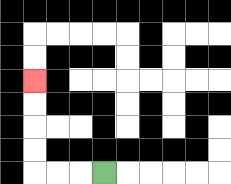{'start': '[4, 7]', 'end': '[1, 3]', 'path_directions': 'L,L,L,U,U,U,U', 'path_coordinates': '[[4, 7], [3, 7], [2, 7], [1, 7], [1, 6], [1, 5], [1, 4], [1, 3]]'}